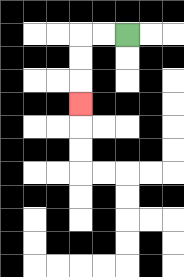{'start': '[5, 1]', 'end': '[3, 4]', 'path_directions': 'L,L,D,D,D', 'path_coordinates': '[[5, 1], [4, 1], [3, 1], [3, 2], [3, 3], [3, 4]]'}